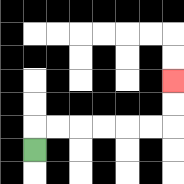{'start': '[1, 6]', 'end': '[7, 3]', 'path_directions': 'U,R,R,R,R,R,R,U,U', 'path_coordinates': '[[1, 6], [1, 5], [2, 5], [3, 5], [4, 5], [5, 5], [6, 5], [7, 5], [7, 4], [7, 3]]'}